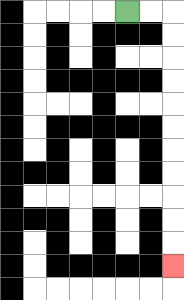{'start': '[5, 0]', 'end': '[7, 11]', 'path_directions': 'R,R,D,D,D,D,D,D,D,D,D,D,D', 'path_coordinates': '[[5, 0], [6, 0], [7, 0], [7, 1], [7, 2], [7, 3], [7, 4], [7, 5], [7, 6], [7, 7], [7, 8], [7, 9], [7, 10], [7, 11]]'}